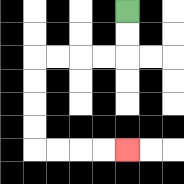{'start': '[5, 0]', 'end': '[5, 6]', 'path_directions': 'D,D,L,L,L,L,D,D,D,D,R,R,R,R', 'path_coordinates': '[[5, 0], [5, 1], [5, 2], [4, 2], [3, 2], [2, 2], [1, 2], [1, 3], [1, 4], [1, 5], [1, 6], [2, 6], [3, 6], [4, 6], [5, 6]]'}